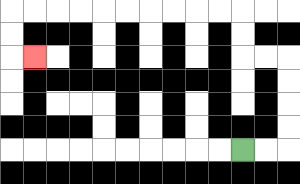{'start': '[10, 6]', 'end': '[1, 2]', 'path_directions': 'R,R,U,U,U,U,L,L,U,U,L,L,L,L,L,L,L,L,L,L,D,D,R', 'path_coordinates': '[[10, 6], [11, 6], [12, 6], [12, 5], [12, 4], [12, 3], [12, 2], [11, 2], [10, 2], [10, 1], [10, 0], [9, 0], [8, 0], [7, 0], [6, 0], [5, 0], [4, 0], [3, 0], [2, 0], [1, 0], [0, 0], [0, 1], [0, 2], [1, 2]]'}